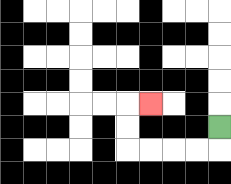{'start': '[9, 5]', 'end': '[6, 4]', 'path_directions': 'D,L,L,L,L,U,U,R', 'path_coordinates': '[[9, 5], [9, 6], [8, 6], [7, 6], [6, 6], [5, 6], [5, 5], [5, 4], [6, 4]]'}